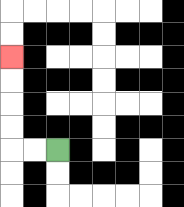{'start': '[2, 6]', 'end': '[0, 2]', 'path_directions': 'L,L,U,U,U,U', 'path_coordinates': '[[2, 6], [1, 6], [0, 6], [0, 5], [0, 4], [0, 3], [0, 2]]'}